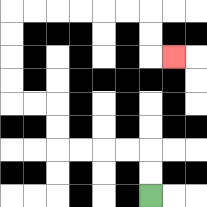{'start': '[6, 8]', 'end': '[7, 2]', 'path_directions': 'U,U,L,L,L,L,U,U,L,L,U,U,U,U,R,R,R,R,R,R,D,D,R', 'path_coordinates': '[[6, 8], [6, 7], [6, 6], [5, 6], [4, 6], [3, 6], [2, 6], [2, 5], [2, 4], [1, 4], [0, 4], [0, 3], [0, 2], [0, 1], [0, 0], [1, 0], [2, 0], [3, 0], [4, 0], [5, 0], [6, 0], [6, 1], [6, 2], [7, 2]]'}